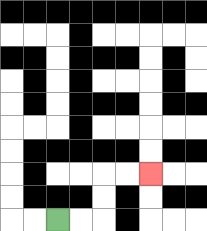{'start': '[2, 9]', 'end': '[6, 7]', 'path_directions': 'R,R,U,U,R,R', 'path_coordinates': '[[2, 9], [3, 9], [4, 9], [4, 8], [4, 7], [5, 7], [6, 7]]'}